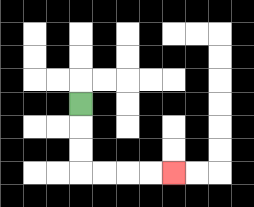{'start': '[3, 4]', 'end': '[7, 7]', 'path_directions': 'D,D,D,R,R,R,R', 'path_coordinates': '[[3, 4], [3, 5], [3, 6], [3, 7], [4, 7], [5, 7], [6, 7], [7, 7]]'}